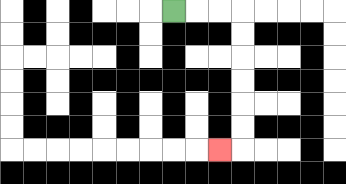{'start': '[7, 0]', 'end': '[9, 6]', 'path_directions': 'R,R,R,D,D,D,D,D,D,L', 'path_coordinates': '[[7, 0], [8, 0], [9, 0], [10, 0], [10, 1], [10, 2], [10, 3], [10, 4], [10, 5], [10, 6], [9, 6]]'}